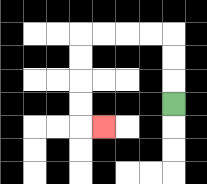{'start': '[7, 4]', 'end': '[4, 5]', 'path_directions': 'U,U,U,L,L,L,L,D,D,D,D,R', 'path_coordinates': '[[7, 4], [7, 3], [7, 2], [7, 1], [6, 1], [5, 1], [4, 1], [3, 1], [3, 2], [3, 3], [3, 4], [3, 5], [4, 5]]'}